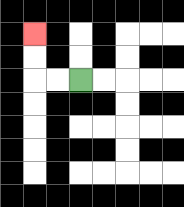{'start': '[3, 3]', 'end': '[1, 1]', 'path_directions': 'L,L,U,U', 'path_coordinates': '[[3, 3], [2, 3], [1, 3], [1, 2], [1, 1]]'}